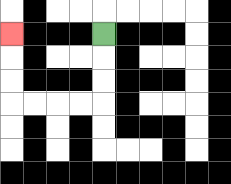{'start': '[4, 1]', 'end': '[0, 1]', 'path_directions': 'D,D,D,L,L,L,L,U,U,U', 'path_coordinates': '[[4, 1], [4, 2], [4, 3], [4, 4], [3, 4], [2, 4], [1, 4], [0, 4], [0, 3], [0, 2], [0, 1]]'}